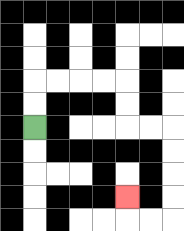{'start': '[1, 5]', 'end': '[5, 8]', 'path_directions': 'U,U,R,R,R,R,D,D,R,R,D,D,D,D,L,L,U', 'path_coordinates': '[[1, 5], [1, 4], [1, 3], [2, 3], [3, 3], [4, 3], [5, 3], [5, 4], [5, 5], [6, 5], [7, 5], [7, 6], [7, 7], [7, 8], [7, 9], [6, 9], [5, 9], [5, 8]]'}